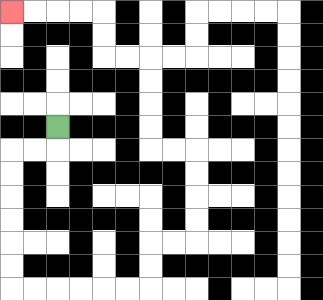{'start': '[2, 5]', 'end': '[0, 0]', 'path_directions': 'D,L,L,D,D,D,D,D,D,R,R,R,R,R,R,U,U,R,R,U,U,U,U,L,L,U,U,U,U,L,L,U,U,L,L,L,L', 'path_coordinates': '[[2, 5], [2, 6], [1, 6], [0, 6], [0, 7], [0, 8], [0, 9], [0, 10], [0, 11], [0, 12], [1, 12], [2, 12], [3, 12], [4, 12], [5, 12], [6, 12], [6, 11], [6, 10], [7, 10], [8, 10], [8, 9], [8, 8], [8, 7], [8, 6], [7, 6], [6, 6], [6, 5], [6, 4], [6, 3], [6, 2], [5, 2], [4, 2], [4, 1], [4, 0], [3, 0], [2, 0], [1, 0], [0, 0]]'}